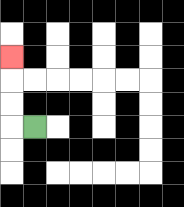{'start': '[1, 5]', 'end': '[0, 2]', 'path_directions': 'L,U,U,U', 'path_coordinates': '[[1, 5], [0, 5], [0, 4], [0, 3], [0, 2]]'}